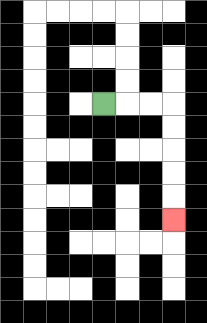{'start': '[4, 4]', 'end': '[7, 9]', 'path_directions': 'R,R,R,D,D,D,D,D', 'path_coordinates': '[[4, 4], [5, 4], [6, 4], [7, 4], [7, 5], [7, 6], [7, 7], [7, 8], [7, 9]]'}